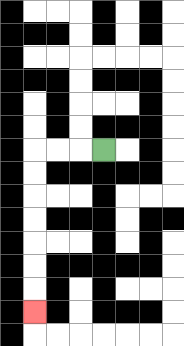{'start': '[4, 6]', 'end': '[1, 13]', 'path_directions': 'L,L,L,D,D,D,D,D,D,D', 'path_coordinates': '[[4, 6], [3, 6], [2, 6], [1, 6], [1, 7], [1, 8], [1, 9], [1, 10], [1, 11], [1, 12], [1, 13]]'}